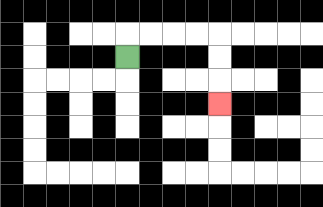{'start': '[5, 2]', 'end': '[9, 4]', 'path_directions': 'U,R,R,R,R,D,D,D', 'path_coordinates': '[[5, 2], [5, 1], [6, 1], [7, 1], [8, 1], [9, 1], [9, 2], [9, 3], [9, 4]]'}